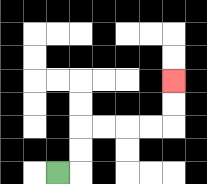{'start': '[2, 7]', 'end': '[7, 3]', 'path_directions': 'R,U,U,R,R,R,R,U,U', 'path_coordinates': '[[2, 7], [3, 7], [3, 6], [3, 5], [4, 5], [5, 5], [6, 5], [7, 5], [7, 4], [7, 3]]'}